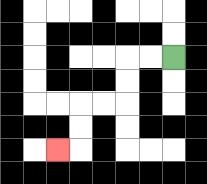{'start': '[7, 2]', 'end': '[2, 6]', 'path_directions': 'L,L,D,D,L,L,D,D,L', 'path_coordinates': '[[7, 2], [6, 2], [5, 2], [5, 3], [5, 4], [4, 4], [3, 4], [3, 5], [3, 6], [2, 6]]'}